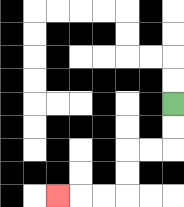{'start': '[7, 4]', 'end': '[2, 8]', 'path_directions': 'D,D,L,L,D,D,L,L,L', 'path_coordinates': '[[7, 4], [7, 5], [7, 6], [6, 6], [5, 6], [5, 7], [5, 8], [4, 8], [3, 8], [2, 8]]'}